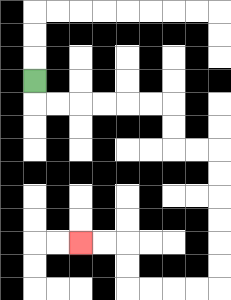{'start': '[1, 3]', 'end': '[3, 10]', 'path_directions': 'D,R,R,R,R,R,R,D,D,R,R,D,D,D,D,D,D,L,L,L,L,U,U,L,L', 'path_coordinates': '[[1, 3], [1, 4], [2, 4], [3, 4], [4, 4], [5, 4], [6, 4], [7, 4], [7, 5], [7, 6], [8, 6], [9, 6], [9, 7], [9, 8], [9, 9], [9, 10], [9, 11], [9, 12], [8, 12], [7, 12], [6, 12], [5, 12], [5, 11], [5, 10], [4, 10], [3, 10]]'}